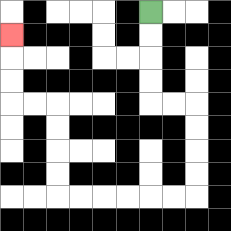{'start': '[6, 0]', 'end': '[0, 1]', 'path_directions': 'D,D,D,D,R,R,D,D,D,D,L,L,L,L,L,L,U,U,U,U,L,L,U,U,U', 'path_coordinates': '[[6, 0], [6, 1], [6, 2], [6, 3], [6, 4], [7, 4], [8, 4], [8, 5], [8, 6], [8, 7], [8, 8], [7, 8], [6, 8], [5, 8], [4, 8], [3, 8], [2, 8], [2, 7], [2, 6], [2, 5], [2, 4], [1, 4], [0, 4], [0, 3], [0, 2], [0, 1]]'}